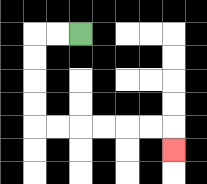{'start': '[3, 1]', 'end': '[7, 6]', 'path_directions': 'L,L,D,D,D,D,R,R,R,R,R,R,D', 'path_coordinates': '[[3, 1], [2, 1], [1, 1], [1, 2], [1, 3], [1, 4], [1, 5], [2, 5], [3, 5], [4, 5], [5, 5], [6, 5], [7, 5], [7, 6]]'}